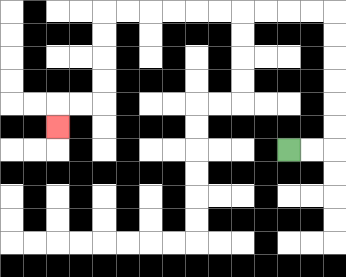{'start': '[12, 6]', 'end': '[2, 5]', 'path_directions': 'R,R,U,U,U,U,U,U,L,L,L,L,L,L,L,L,L,L,D,D,D,D,L,L,D', 'path_coordinates': '[[12, 6], [13, 6], [14, 6], [14, 5], [14, 4], [14, 3], [14, 2], [14, 1], [14, 0], [13, 0], [12, 0], [11, 0], [10, 0], [9, 0], [8, 0], [7, 0], [6, 0], [5, 0], [4, 0], [4, 1], [4, 2], [4, 3], [4, 4], [3, 4], [2, 4], [2, 5]]'}